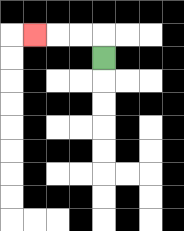{'start': '[4, 2]', 'end': '[1, 1]', 'path_directions': 'U,L,L,L', 'path_coordinates': '[[4, 2], [4, 1], [3, 1], [2, 1], [1, 1]]'}